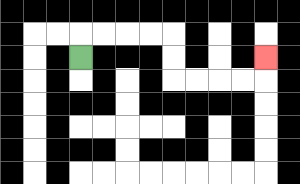{'start': '[3, 2]', 'end': '[11, 2]', 'path_directions': 'U,R,R,R,R,D,D,R,R,R,R,U', 'path_coordinates': '[[3, 2], [3, 1], [4, 1], [5, 1], [6, 1], [7, 1], [7, 2], [7, 3], [8, 3], [9, 3], [10, 3], [11, 3], [11, 2]]'}